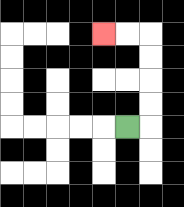{'start': '[5, 5]', 'end': '[4, 1]', 'path_directions': 'R,U,U,U,U,L,L', 'path_coordinates': '[[5, 5], [6, 5], [6, 4], [6, 3], [6, 2], [6, 1], [5, 1], [4, 1]]'}